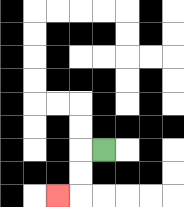{'start': '[4, 6]', 'end': '[2, 8]', 'path_directions': 'L,D,D,L', 'path_coordinates': '[[4, 6], [3, 6], [3, 7], [3, 8], [2, 8]]'}